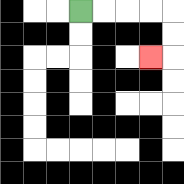{'start': '[3, 0]', 'end': '[6, 2]', 'path_directions': 'R,R,R,R,D,D,L', 'path_coordinates': '[[3, 0], [4, 0], [5, 0], [6, 0], [7, 0], [7, 1], [7, 2], [6, 2]]'}